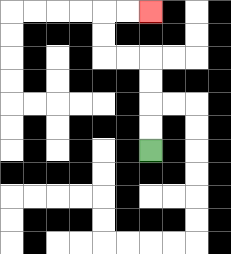{'start': '[6, 6]', 'end': '[6, 0]', 'path_directions': 'U,U,U,U,L,L,U,U,R,R', 'path_coordinates': '[[6, 6], [6, 5], [6, 4], [6, 3], [6, 2], [5, 2], [4, 2], [4, 1], [4, 0], [5, 0], [6, 0]]'}